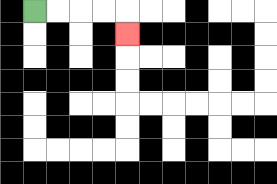{'start': '[1, 0]', 'end': '[5, 1]', 'path_directions': 'R,R,R,R,D', 'path_coordinates': '[[1, 0], [2, 0], [3, 0], [4, 0], [5, 0], [5, 1]]'}